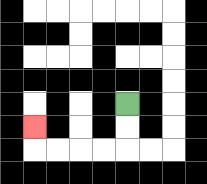{'start': '[5, 4]', 'end': '[1, 5]', 'path_directions': 'D,D,L,L,L,L,U', 'path_coordinates': '[[5, 4], [5, 5], [5, 6], [4, 6], [3, 6], [2, 6], [1, 6], [1, 5]]'}